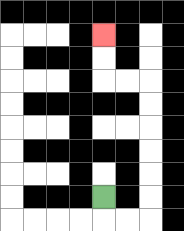{'start': '[4, 8]', 'end': '[4, 1]', 'path_directions': 'D,R,R,U,U,U,U,U,U,L,L,U,U', 'path_coordinates': '[[4, 8], [4, 9], [5, 9], [6, 9], [6, 8], [6, 7], [6, 6], [6, 5], [6, 4], [6, 3], [5, 3], [4, 3], [4, 2], [4, 1]]'}